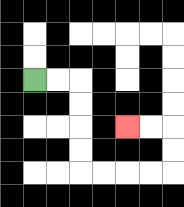{'start': '[1, 3]', 'end': '[5, 5]', 'path_directions': 'R,R,D,D,D,D,R,R,R,R,U,U,L,L', 'path_coordinates': '[[1, 3], [2, 3], [3, 3], [3, 4], [3, 5], [3, 6], [3, 7], [4, 7], [5, 7], [6, 7], [7, 7], [7, 6], [7, 5], [6, 5], [5, 5]]'}